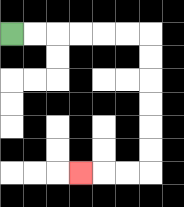{'start': '[0, 1]', 'end': '[3, 7]', 'path_directions': 'R,R,R,R,R,R,D,D,D,D,D,D,L,L,L', 'path_coordinates': '[[0, 1], [1, 1], [2, 1], [3, 1], [4, 1], [5, 1], [6, 1], [6, 2], [6, 3], [6, 4], [6, 5], [6, 6], [6, 7], [5, 7], [4, 7], [3, 7]]'}